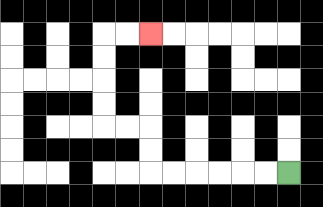{'start': '[12, 7]', 'end': '[6, 1]', 'path_directions': 'L,L,L,L,L,L,U,U,L,L,U,U,U,U,R,R', 'path_coordinates': '[[12, 7], [11, 7], [10, 7], [9, 7], [8, 7], [7, 7], [6, 7], [6, 6], [6, 5], [5, 5], [4, 5], [4, 4], [4, 3], [4, 2], [4, 1], [5, 1], [6, 1]]'}